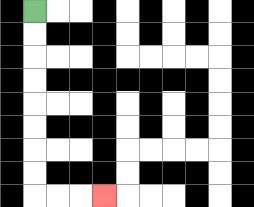{'start': '[1, 0]', 'end': '[4, 8]', 'path_directions': 'D,D,D,D,D,D,D,D,R,R,R', 'path_coordinates': '[[1, 0], [1, 1], [1, 2], [1, 3], [1, 4], [1, 5], [1, 6], [1, 7], [1, 8], [2, 8], [3, 8], [4, 8]]'}